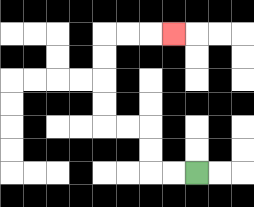{'start': '[8, 7]', 'end': '[7, 1]', 'path_directions': 'L,L,U,U,L,L,U,U,U,U,R,R,R', 'path_coordinates': '[[8, 7], [7, 7], [6, 7], [6, 6], [6, 5], [5, 5], [4, 5], [4, 4], [4, 3], [4, 2], [4, 1], [5, 1], [6, 1], [7, 1]]'}